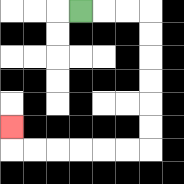{'start': '[3, 0]', 'end': '[0, 5]', 'path_directions': 'R,R,R,D,D,D,D,D,D,L,L,L,L,L,L,U', 'path_coordinates': '[[3, 0], [4, 0], [5, 0], [6, 0], [6, 1], [6, 2], [6, 3], [6, 4], [6, 5], [6, 6], [5, 6], [4, 6], [3, 6], [2, 6], [1, 6], [0, 6], [0, 5]]'}